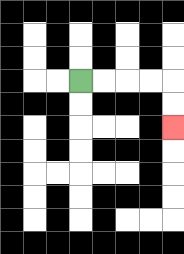{'start': '[3, 3]', 'end': '[7, 5]', 'path_directions': 'R,R,R,R,D,D', 'path_coordinates': '[[3, 3], [4, 3], [5, 3], [6, 3], [7, 3], [7, 4], [7, 5]]'}